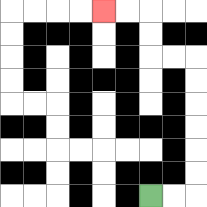{'start': '[6, 8]', 'end': '[4, 0]', 'path_directions': 'R,R,U,U,U,U,U,U,L,L,U,U,L,L', 'path_coordinates': '[[6, 8], [7, 8], [8, 8], [8, 7], [8, 6], [8, 5], [8, 4], [8, 3], [8, 2], [7, 2], [6, 2], [6, 1], [6, 0], [5, 0], [4, 0]]'}